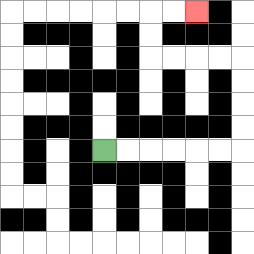{'start': '[4, 6]', 'end': '[8, 0]', 'path_directions': 'R,R,R,R,R,R,U,U,U,U,L,L,L,L,U,U,R,R', 'path_coordinates': '[[4, 6], [5, 6], [6, 6], [7, 6], [8, 6], [9, 6], [10, 6], [10, 5], [10, 4], [10, 3], [10, 2], [9, 2], [8, 2], [7, 2], [6, 2], [6, 1], [6, 0], [7, 0], [8, 0]]'}